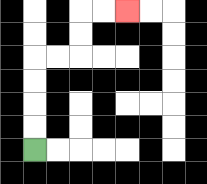{'start': '[1, 6]', 'end': '[5, 0]', 'path_directions': 'U,U,U,U,R,R,U,U,R,R', 'path_coordinates': '[[1, 6], [1, 5], [1, 4], [1, 3], [1, 2], [2, 2], [3, 2], [3, 1], [3, 0], [4, 0], [5, 0]]'}